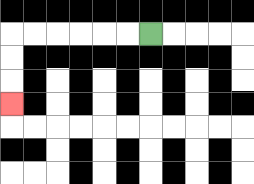{'start': '[6, 1]', 'end': '[0, 4]', 'path_directions': 'L,L,L,L,L,L,D,D,D', 'path_coordinates': '[[6, 1], [5, 1], [4, 1], [3, 1], [2, 1], [1, 1], [0, 1], [0, 2], [0, 3], [0, 4]]'}